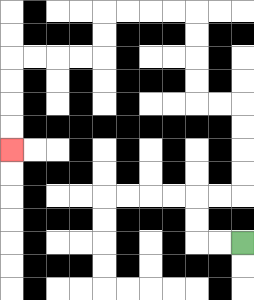{'start': '[10, 10]', 'end': '[0, 6]', 'path_directions': 'L,L,U,U,R,R,U,U,U,U,L,L,U,U,U,U,L,L,L,L,D,D,L,L,L,L,D,D,D,D', 'path_coordinates': '[[10, 10], [9, 10], [8, 10], [8, 9], [8, 8], [9, 8], [10, 8], [10, 7], [10, 6], [10, 5], [10, 4], [9, 4], [8, 4], [8, 3], [8, 2], [8, 1], [8, 0], [7, 0], [6, 0], [5, 0], [4, 0], [4, 1], [4, 2], [3, 2], [2, 2], [1, 2], [0, 2], [0, 3], [0, 4], [0, 5], [0, 6]]'}